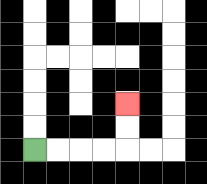{'start': '[1, 6]', 'end': '[5, 4]', 'path_directions': 'R,R,R,R,U,U', 'path_coordinates': '[[1, 6], [2, 6], [3, 6], [4, 6], [5, 6], [5, 5], [5, 4]]'}